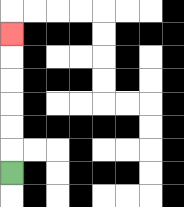{'start': '[0, 7]', 'end': '[0, 1]', 'path_directions': 'U,U,U,U,U,U', 'path_coordinates': '[[0, 7], [0, 6], [0, 5], [0, 4], [0, 3], [0, 2], [0, 1]]'}